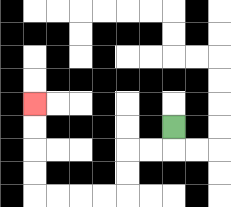{'start': '[7, 5]', 'end': '[1, 4]', 'path_directions': 'D,L,L,D,D,L,L,L,L,U,U,U,U', 'path_coordinates': '[[7, 5], [7, 6], [6, 6], [5, 6], [5, 7], [5, 8], [4, 8], [3, 8], [2, 8], [1, 8], [1, 7], [1, 6], [1, 5], [1, 4]]'}